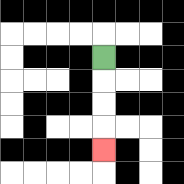{'start': '[4, 2]', 'end': '[4, 6]', 'path_directions': 'D,D,D,D', 'path_coordinates': '[[4, 2], [4, 3], [4, 4], [4, 5], [4, 6]]'}